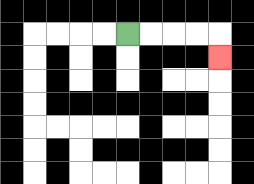{'start': '[5, 1]', 'end': '[9, 2]', 'path_directions': 'R,R,R,R,D', 'path_coordinates': '[[5, 1], [6, 1], [7, 1], [8, 1], [9, 1], [9, 2]]'}